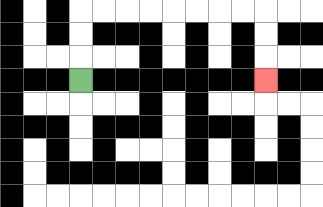{'start': '[3, 3]', 'end': '[11, 3]', 'path_directions': 'U,U,U,R,R,R,R,R,R,R,R,D,D,D', 'path_coordinates': '[[3, 3], [3, 2], [3, 1], [3, 0], [4, 0], [5, 0], [6, 0], [7, 0], [8, 0], [9, 0], [10, 0], [11, 0], [11, 1], [11, 2], [11, 3]]'}